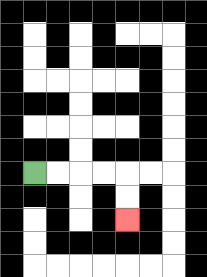{'start': '[1, 7]', 'end': '[5, 9]', 'path_directions': 'R,R,R,R,D,D', 'path_coordinates': '[[1, 7], [2, 7], [3, 7], [4, 7], [5, 7], [5, 8], [5, 9]]'}